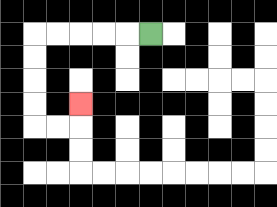{'start': '[6, 1]', 'end': '[3, 4]', 'path_directions': 'L,L,L,L,L,D,D,D,D,R,R,U', 'path_coordinates': '[[6, 1], [5, 1], [4, 1], [3, 1], [2, 1], [1, 1], [1, 2], [1, 3], [1, 4], [1, 5], [2, 5], [3, 5], [3, 4]]'}